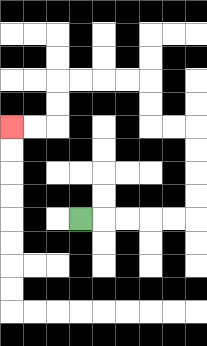{'start': '[3, 9]', 'end': '[0, 5]', 'path_directions': 'R,R,R,R,R,U,U,U,U,L,L,U,U,L,L,L,L,D,D,L,L', 'path_coordinates': '[[3, 9], [4, 9], [5, 9], [6, 9], [7, 9], [8, 9], [8, 8], [8, 7], [8, 6], [8, 5], [7, 5], [6, 5], [6, 4], [6, 3], [5, 3], [4, 3], [3, 3], [2, 3], [2, 4], [2, 5], [1, 5], [0, 5]]'}